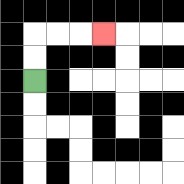{'start': '[1, 3]', 'end': '[4, 1]', 'path_directions': 'U,U,R,R,R', 'path_coordinates': '[[1, 3], [1, 2], [1, 1], [2, 1], [3, 1], [4, 1]]'}